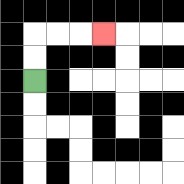{'start': '[1, 3]', 'end': '[4, 1]', 'path_directions': 'U,U,R,R,R', 'path_coordinates': '[[1, 3], [1, 2], [1, 1], [2, 1], [3, 1], [4, 1]]'}